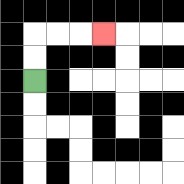{'start': '[1, 3]', 'end': '[4, 1]', 'path_directions': 'U,U,R,R,R', 'path_coordinates': '[[1, 3], [1, 2], [1, 1], [2, 1], [3, 1], [4, 1]]'}